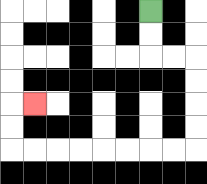{'start': '[6, 0]', 'end': '[1, 4]', 'path_directions': 'D,D,R,R,D,D,D,D,L,L,L,L,L,L,L,L,U,U,R', 'path_coordinates': '[[6, 0], [6, 1], [6, 2], [7, 2], [8, 2], [8, 3], [8, 4], [8, 5], [8, 6], [7, 6], [6, 6], [5, 6], [4, 6], [3, 6], [2, 6], [1, 6], [0, 6], [0, 5], [0, 4], [1, 4]]'}